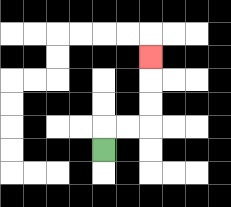{'start': '[4, 6]', 'end': '[6, 2]', 'path_directions': 'U,R,R,U,U,U', 'path_coordinates': '[[4, 6], [4, 5], [5, 5], [6, 5], [6, 4], [6, 3], [6, 2]]'}